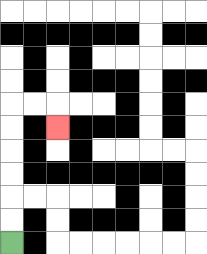{'start': '[0, 10]', 'end': '[2, 5]', 'path_directions': 'U,U,U,U,U,U,R,R,D', 'path_coordinates': '[[0, 10], [0, 9], [0, 8], [0, 7], [0, 6], [0, 5], [0, 4], [1, 4], [2, 4], [2, 5]]'}